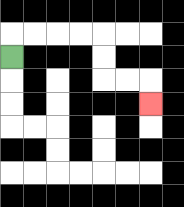{'start': '[0, 2]', 'end': '[6, 4]', 'path_directions': 'U,R,R,R,R,D,D,R,R,D', 'path_coordinates': '[[0, 2], [0, 1], [1, 1], [2, 1], [3, 1], [4, 1], [4, 2], [4, 3], [5, 3], [6, 3], [6, 4]]'}